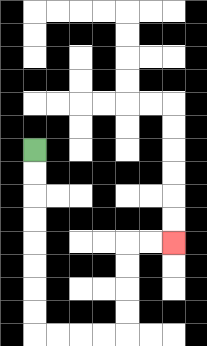{'start': '[1, 6]', 'end': '[7, 10]', 'path_directions': 'D,D,D,D,D,D,D,D,R,R,R,R,U,U,U,U,R,R', 'path_coordinates': '[[1, 6], [1, 7], [1, 8], [1, 9], [1, 10], [1, 11], [1, 12], [1, 13], [1, 14], [2, 14], [3, 14], [4, 14], [5, 14], [5, 13], [5, 12], [5, 11], [5, 10], [6, 10], [7, 10]]'}